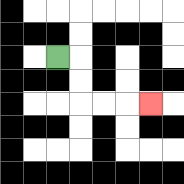{'start': '[2, 2]', 'end': '[6, 4]', 'path_directions': 'R,D,D,R,R,R', 'path_coordinates': '[[2, 2], [3, 2], [3, 3], [3, 4], [4, 4], [5, 4], [6, 4]]'}